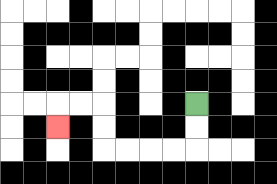{'start': '[8, 4]', 'end': '[2, 5]', 'path_directions': 'D,D,L,L,L,L,U,U,L,L,D', 'path_coordinates': '[[8, 4], [8, 5], [8, 6], [7, 6], [6, 6], [5, 6], [4, 6], [4, 5], [4, 4], [3, 4], [2, 4], [2, 5]]'}